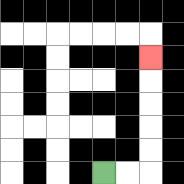{'start': '[4, 7]', 'end': '[6, 2]', 'path_directions': 'R,R,U,U,U,U,U', 'path_coordinates': '[[4, 7], [5, 7], [6, 7], [6, 6], [6, 5], [6, 4], [6, 3], [6, 2]]'}